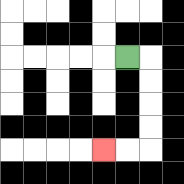{'start': '[5, 2]', 'end': '[4, 6]', 'path_directions': 'R,D,D,D,D,L,L', 'path_coordinates': '[[5, 2], [6, 2], [6, 3], [6, 4], [6, 5], [6, 6], [5, 6], [4, 6]]'}